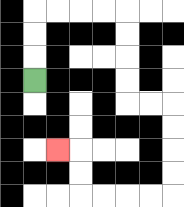{'start': '[1, 3]', 'end': '[2, 6]', 'path_directions': 'U,U,U,R,R,R,R,D,D,D,D,R,R,D,D,D,D,L,L,L,L,U,U,L', 'path_coordinates': '[[1, 3], [1, 2], [1, 1], [1, 0], [2, 0], [3, 0], [4, 0], [5, 0], [5, 1], [5, 2], [5, 3], [5, 4], [6, 4], [7, 4], [7, 5], [7, 6], [7, 7], [7, 8], [6, 8], [5, 8], [4, 8], [3, 8], [3, 7], [3, 6], [2, 6]]'}